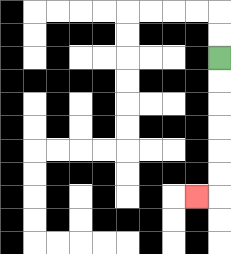{'start': '[9, 2]', 'end': '[8, 8]', 'path_directions': 'D,D,D,D,D,D,L', 'path_coordinates': '[[9, 2], [9, 3], [9, 4], [9, 5], [9, 6], [9, 7], [9, 8], [8, 8]]'}